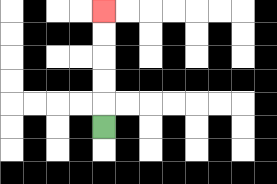{'start': '[4, 5]', 'end': '[4, 0]', 'path_directions': 'U,U,U,U,U', 'path_coordinates': '[[4, 5], [4, 4], [4, 3], [4, 2], [4, 1], [4, 0]]'}